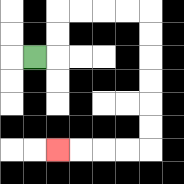{'start': '[1, 2]', 'end': '[2, 6]', 'path_directions': 'R,U,U,R,R,R,R,D,D,D,D,D,D,L,L,L,L', 'path_coordinates': '[[1, 2], [2, 2], [2, 1], [2, 0], [3, 0], [4, 0], [5, 0], [6, 0], [6, 1], [6, 2], [6, 3], [6, 4], [6, 5], [6, 6], [5, 6], [4, 6], [3, 6], [2, 6]]'}